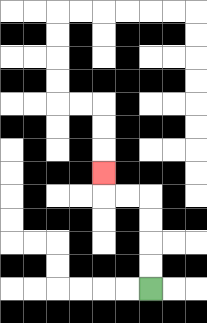{'start': '[6, 12]', 'end': '[4, 7]', 'path_directions': 'U,U,U,U,L,L,U', 'path_coordinates': '[[6, 12], [6, 11], [6, 10], [6, 9], [6, 8], [5, 8], [4, 8], [4, 7]]'}